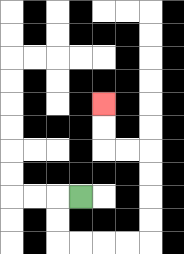{'start': '[3, 8]', 'end': '[4, 4]', 'path_directions': 'L,D,D,R,R,R,R,U,U,U,U,L,L,U,U', 'path_coordinates': '[[3, 8], [2, 8], [2, 9], [2, 10], [3, 10], [4, 10], [5, 10], [6, 10], [6, 9], [6, 8], [6, 7], [6, 6], [5, 6], [4, 6], [4, 5], [4, 4]]'}